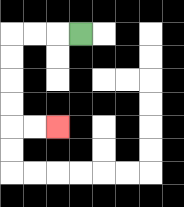{'start': '[3, 1]', 'end': '[2, 5]', 'path_directions': 'L,L,L,D,D,D,D,R,R', 'path_coordinates': '[[3, 1], [2, 1], [1, 1], [0, 1], [0, 2], [0, 3], [0, 4], [0, 5], [1, 5], [2, 5]]'}